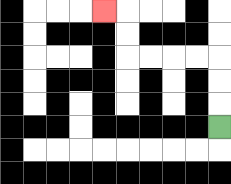{'start': '[9, 5]', 'end': '[4, 0]', 'path_directions': 'U,U,U,L,L,L,L,U,U,L', 'path_coordinates': '[[9, 5], [9, 4], [9, 3], [9, 2], [8, 2], [7, 2], [6, 2], [5, 2], [5, 1], [5, 0], [4, 0]]'}